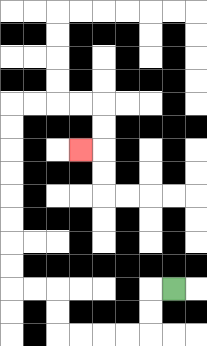{'start': '[7, 12]', 'end': '[3, 6]', 'path_directions': 'L,D,D,L,L,L,L,U,U,L,L,U,U,U,U,U,U,U,U,R,R,R,R,D,D,L', 'path_coordinates': '[[7, 12], [6, 12], [6, 13], [6, 14], [5, 14], [4, 14], [3, 14], [2, 14], [2, 13], [2, 12], [1, 12], [0, 12], [0, 11], [0, 10], [0, 9], [0, 8], [0, 7], [0, 6], [0, 5], [0, 4], [1, 4], [2, 4], [3, 4], [4, 4], [4, 5], [4, 6], [3, 6]]'}